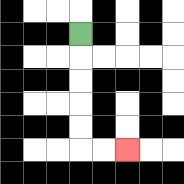{'start': '[3, 1]', 'end': '[5, 6]', 'path_directions': 'D,D,D,D,D,R,R', 'path_coordinates': '[[3, 1], [3, 2], [3, 3], [3, 4], [3, 5], [3, 6], [4, 6], [5, 6]]'}